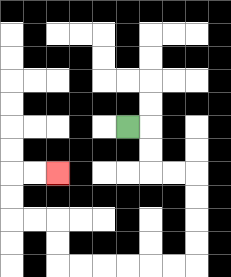{'start': '[5, 5]', 'end': '[2, 7]', 'path_directions': 'R,D,D,R,R,D,D,D,D,L,L,L,L,L,L,U,U,L,L,U,U,R,R', 'path_coordinates': '[[5, 5], [6, 5], [6, 6], [6, 7], [7, 7], [8, 7], [8, 8], [8, 9], [8, 10], [8, 11], [7, 11], [6, 11], [5, 11], [4, 11], [3, 11], [2, 11], [2, 10], [2, 9], [1, 9], [0, 9], [0, 8], [0, 7], [1, 7], [2, 7]]'}